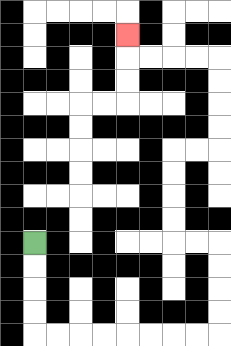{'start': '[1, 10]', 'end': '[5, 1]', 'path_directions': 'D,D,D,D,R,R,R,R,R,R,R,R,U,U,U,U,L,L,U,U,U,U,R,R,U,U,U,U,L,L,L,L,U', 'path_coordinates': '[[1, 10], [1, 11], [1, 12], [1, 13], [1, 14], [2, 14], [3, 14], [4, 14], [5, 14], [6, 14], [7, 14], [8, 14], [9, 14], [9, 13], [9, 12], [9, 11], [9, 10], [8, 10], [7, 10], [7, 9], [7, 8], [7, 7], [7, 6], [8, 6], [9, 6], [9, 5], [9, 4], [9, 3], [9, 2], [8, 2], [7, 2], [6, 2], [5, 2], [5, 1]]'}